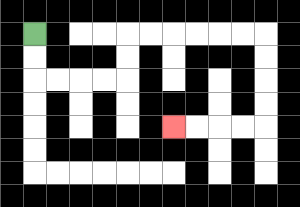{'start': '[1, 1]', 'end': '[7, 5]', 'path_directions': 'D,D,R,R,R,R,U,U,R,R,R,R,R,R,D,D,D,D,L,L,L,L', 'path_coordinates': '[[1, 1], [1, 2], [1, 3], [2, 3], [3, 3], [4, 3], [5, 3], [5, 2], [5, 1], [6, 1], [7, 1], [8, 1], [9, 1], [10, 1], [11, 1], [11, 2], [11, 3], [11, 4], [11, 5], [10, 5], [9, 5], [8, 5], [7, 5]]'}